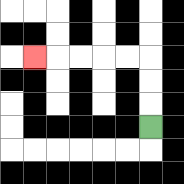{'start': '[6, 5]', 'end': '[1, 2]', 'path_directions': 'U,U,U,L,L,L,L,L', 'path_coordinates': '[[6, 5], [6, 4], [6, 3], [6, 2], [5, 2], [4, 2], [3, 2], [2, 2], [1, 2]]'}